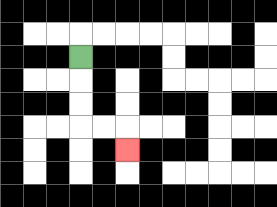{'start': '[3, 2]', 'end': '[5, 6]', 'path_directions': 'D,D,D,R,R,D', 'path_coordinates': '[[3, 2], [3, 3], [3, 4], [3, 5], [4, 5], [5, 5], [5, 6]]'}